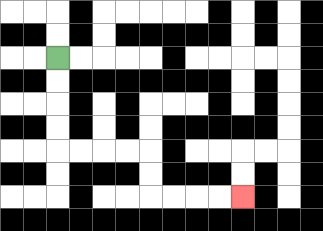{'start': '[2, 2]', 'end': '[10, 8]', 'path_directions': 'D,D,D,D,R,R,R,R,D,D,R,R,R,R', 'path_coordinates': '[[2, 2], [2, 3], [2, 4], [2, 5], [2, 6], [3, 6], [4, 6], [5, 6], [6, 6], [6, 7], [6, 8], [7, 8], [8, 8], [9, 8], [10, 8]]'}